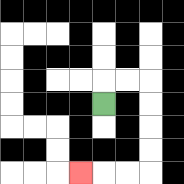{'start': '[4, 4]', 'end': '[3, 7]', 'path_directions': 'U,R,R,D,D,D,D,L,L,L', 'path_coordinates': '[[4, 4], [4, 3], [5, 3], [6, 3], [6, 4], [6, 5], [6, 6], [6, 7], [5, 7], [4, 7], [3, 7]]'}